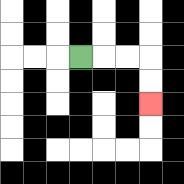{'start': '[3, 2]', 'end': '[6, 4]', 'path_directions': 'R,R,R,D,D', 'path_coordinates': '[[3, 2], [4, 2], [5, 2], [6, 2], [6, 3], [6, 4]]'}